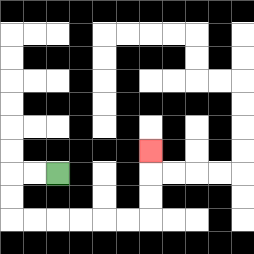{'start': '[2, 7]', 'end': '[6, 6]', 'path_directions': 'L,L,D,D,R,R,R,R,R,R,U,U,U', 'path_coordinates': '[[2, 7], [1, 7], [0, 7], [0, 8], [0, 9], [1, 9], [2, 9], [3, 9], [4, 9], [5, 9], [6, 9], [6, 8], [6, 7], [6, 6]]'}